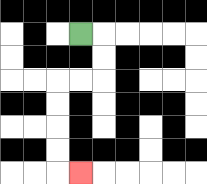{'start': '[3, 1]', 'end': '[3, 7]', 'path_directions': 'R,D,D,L,L,D,D,D,D,R', 'path_coordinates': '[[3, 1], [4, 1], [4, 2], [4, 3], [3, 3], [2, 3], [2, 4], [2, 5], [2, 6], [2, 7], [3, 7]]'}